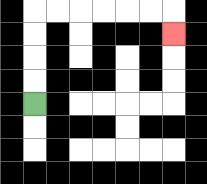{'start': '[1, 4]', 'end': '[7, 1]', 'path_directions': 'U,U,U,U,R,R,R,R,R,R,D', 'path_coordinates': '[[1, 4], [1, 3], [1, 2], [1, 1], [1, 0], [2, 0], [3, 0], [4, 0], [5, 0], [6, 0], [7, 0], [7, 1]]'}